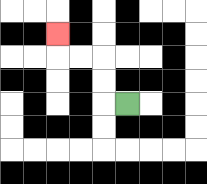{'start': '[5, 4]', 'end': '[2, 1]', 'path_directions': 'L,U,U,L,L,U', 'path_coordinates': '[[5, 4], [4, 4], [4, 3], [4, 2], [3, 2], [2, 2], [2, 1]]'}